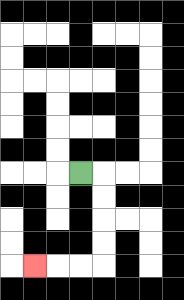{'start': '[3, 7]', 'end': '[1, 11]', 'path_directions': 'R,D,D,D,D,L,L,L', 'path_coordinates': '[[3, 7], [4, 7], [4, 8], [4, 9], [4, 10], [4, 11], [3, 11], [2, 11], [1, 11]]'}